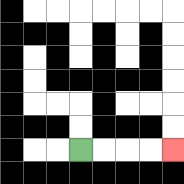{'start': '[3, 6]', 'end': '[7, 6]', 'path_directions': 'R,R,R,R', 'path_coordinates': '[[3, 6], [4, 6], [5, 6], [6, 6], [7, 6]]'}